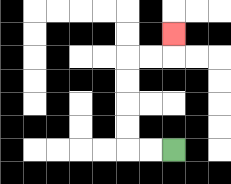{'start': '[7, 6]', 'end': '[7, 1]', 'path_directions': 'L,L,U,U,U,U,R,R,U', 'path_coordinates': '[[7, 6], [6, 6], [5, 6], [5, 5], [5, 4], [5, 3], [5, 2], [6, 2], [7, 2], [7, 1]]'}